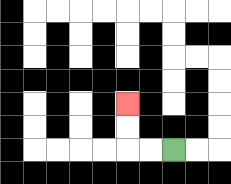{'start': '[7, 6]', 'end': '[5, 4]', 'path_directions': 'L,L,U,U', 'path_coordinates': '[[7, 6], [6, 6], [5, 6], [5, 5], [5, 4]]'}